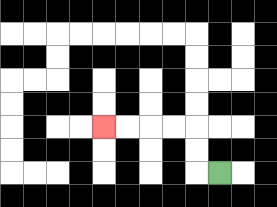{'start': '[9, 7]', 'end': '[4, 5]', 'path_directions': 'L,U,U,L,L,L,L', 'path_coordinates': '[[9, 7], [8, 7], [8, 6], [8, 5], [7, 5], [6, 5], [5, 5], [4, 5]]'}